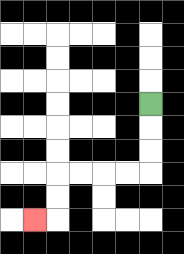{'start': '[6, 4]', 'end': '[1, 9]', 'path_directions': 'D,D,D,L,L,L,L,D,D,L', 'path_coordinates': '[[6, 4], [6, 5], [6, 6], [6, 7], [5, 7], [4, 7], [3, 7], [2, 7], [2, 8], [2, 9], [1, 9]]'}